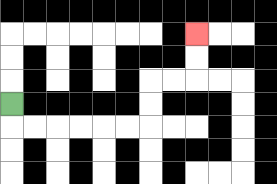{'start': '[0, 4]', 'end': '[8, 1]', 'path_directions': 'D,R,R,R,R,R,R,U,U,R,R,U,U', 'path_coordinates': '[[0, 4], [0, 5], [1, 5], [2, 5], [3, 5], [4, 5], [5, 5], [6, 5], [6, 4], [6, 3], [7, 3], [8, 3], [8, 2], [8, 1]]'}